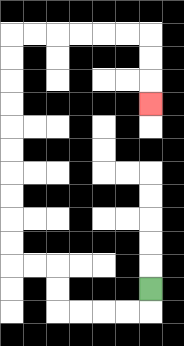{'start': '[6, 12]', 'end': '[6, 4]', 'path_directions': 'D,L,L,L,L,U,U,L,L,U,U,U,U,U,U,U,U,U,U,R,R,R,R,R,R,D,D,D', 'path_coordinates': '[[6, 12], [6, 13], [5, 13], [4, 13], [3, 13], [2, 13], [2, 12], [2, 11], [1, 11], [0, 11], [0, 10], [0, 9], [0, 8], [0, 7], [0, 6], [0, 5], [0, 4], [0, 3], [0, 2], [0, 1], [1, 1], [2, 1], [3, 1], [4, 1], [5, 1], [6, 1], [6, 2], [6, 3], [6, 4]]'}